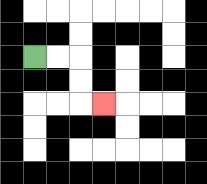{'start': '[1, 2]', 'end': '[4, 4]', 'path_directions': 'R,R,D,D,R', 'path_coordinates': '[[1, 2], [2, 2], [3, 2], [3, 3], [3, 4], [4, 4]]'}